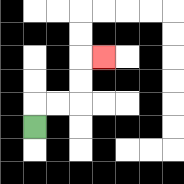{'start': '[1, 5]', 'end': '[4, 2]', 'path_directions': 'U,R,R,U,U,R', 'path_coordinates': '[[1, 5], [1, 4], [2, 4], [3, 4], [3, 3], [3, 2], [4, 2]]'}